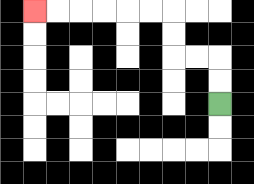{'start': '[9, 4]', 'end': '[1, 0]', 'path_directions': 'U,U,L,L,U,U,L,L,L,L,L,L', 'path_coordinates': '[[9, 4], [9, 3], [9, 2], [8, 2], [7, 2], [7, 1], [7, 0], [6, 0], [5, 0], [4, 0], [3, 0], [2, 0], [1, 0]]'}